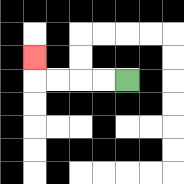{'start': '[5, 3]', 'end': '[1, 2]', 'path_directions': 'L,L,L,L,U', 'path_coordinates': '[[5, 3], [4, 3], [3, 3], [2, 3], [1, 3], [1, 2]]'}